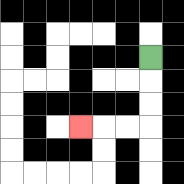{'start': '[6, 2]', 'end': '[3, 5]', 'path_directions': 'D,D,D,L,L,L', 'path_coordinates': '[[6, 2], [6, 3], [6, 4], [6, 5], [5, 5], [4, 5], [3, 5]]'}